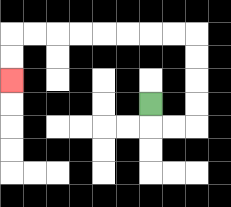{'start': '[6, 4]', 'end': '[0, 3]', 'path_directions': 'D,R,R,U,U,U,U,L,L,L,L,L,L,L,L,D,D', 'path_coordinates': '[[6, 4], [6, 5], [7, 5], [8, 5], [8, 4], [8, 3], [8, 2], [8, 1], [7, 1], [6, 1], [5, 1], [4, 1], [3, 1], [2, 1], [1, 1], [0, 1], [0, 2], [0, 3]]'}